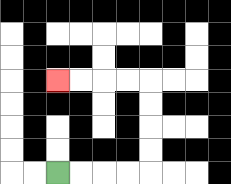{'start': '[2, 7]', 'end': '[2, 3]', 'path_directions': 'R,R,R,R,U,U,U,U,L,L,L,L', 'path_coordinates': '[[2, 7], [3, 7], [4, 7], [5, 7], [6, 7], [6, 6], [6, 5], [6, 4], [6, 3], [5, 3], [4, 3], [3, 3], [2, 3]]'}